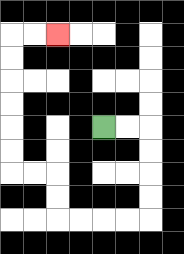{'start': '[4, 5]', 'end': '[2, 1]', 'path_directions': 'R,R,D,D,D,D,L,L,L,L,U,U,L,L,U,U,U,U,U,U,R,R', 'path_coordinates': '[[4, 5], [5, 5], [6, 5], [6, 6], [6, 7], [6, 8], [6, 9], [5, 9], [4, 9], [3, 9], [2, 9], [2, 8], [2, 7], [1, 7], [0, 7], [0, 6], [0, 5], [0, 4], [0, 3], [0, 2], [0, 1], [1, 1], [2, 1]]'}